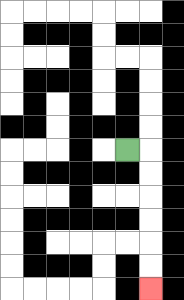{'start': '[5, 6]', 'end': '[6, 12]', 'path_directions': 'R,D,D,D,D,D,D', 'path_coordinates': '[[5, 6], [6, 6], [6, 7], [6, 8], [6, 9], [6, 10], [6, 11], [6, 12]]'}